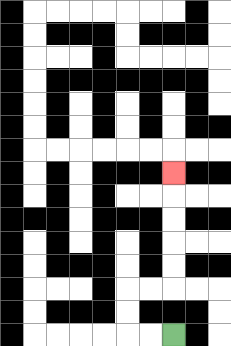{'start': '[7, 14]', 'end': '[7, 7]', 'path_directions': 'L,L,U,U,R,R,U,U,U,U,U', 'path_coordinates': '[[7, 14], [6, 14], [5, 14], [5, 13], [5, 12], [6, 12], [7, 12], [7, 11], [7, 10], [7, 9], [7, 8], [7, 7]]'}